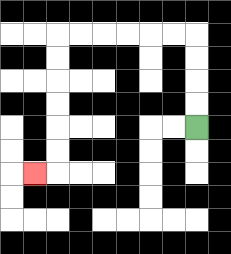{'start': '[8, 5]', 'end': '[1, 7]', 'path_directions': 'U,U,U,U,L,L,L,L,L,L,D,D,D,D,D,D,L', 'path_coordinates': '[[8, 5], [8, 4], [8, 3], [8, 2], [8, 1], [7, 1], [6, 1], [5, 1], [4, 1], [3, 1], [2, 1], [2, 2], [2, 3], [2, 4], [2, 5], [2, 6], [2, 7], [1, 7]]'}